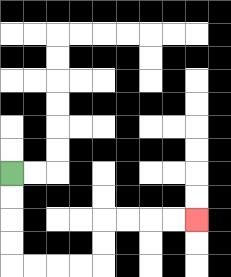{'start': '[0, 7]', 'end': '[8, 9]', 'path_directions': 'D,D,D,D,R,R,R,R,U,U,R,R,R,R', 'path_coordinates': '[[0, 7], [0, 8], [0, 9], [0, 10], [0, 11], [1, 11], [2, 11], [3, 11], [4, 11], [4, 10], [4, 9], [5, 9], [6, 9], [7, 9], [8, 9]]'}